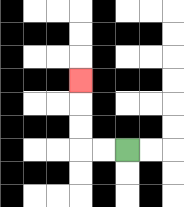{'start': '[5, 6]', 'end': '[3, 3]', 'path_directions': 'L,L,U,U,U', 'path_coordinates': '[[5, 6], [4, 6], [3, 6], [3, 5], [3, 4], [3, 3]]'}